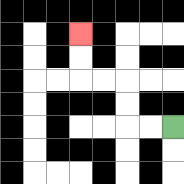{'start': '[7, 5]', 'end': '[3, 1]', 'path_directions': 'L,L,U,U,L,L,U,U', 'path_coordinates': '[[7, 5], [6, 5], [5, 5], [5, 4], [5, 3], [4, 3], [3, 3], [3, 2], [3, 1]]'}